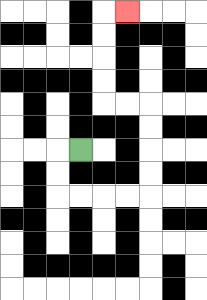{'start': '[3, 6]', 'end': '[5, 0]', 'path_directions': 'L,D,D,R,R,R,R,U,U,U,U,L,L,U,U,U,U,R', 'path_coordinates': '[[3, 6], [2, 6], [2, 7], [2, 8], [3, 8], [4, 8], [5, 8], [6, 8], [6, 7], [6, 6], [6, 5], [6, 4], [5, 4], [4, 4], [4, 3], [4, 2], [4, 1], [4, 0], [5, 0]]'}